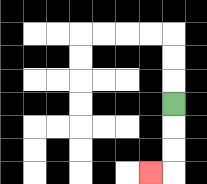{'start': '[7, 4]', 'end': '[6, 7]', 'path_directions': 'D,D,D,L', 'path_coordinates': '[[7, 4], [7, 5], [7, 6], [7, 7], [6, 7]]'}